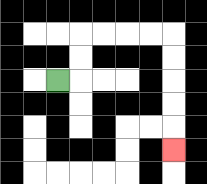{'start': '[2, 3]', 'end': '[7, 6]', 'path_directions': 'R,U,U,R,R,R,R,D,D,D,D,D', 'path_coordinates': '[[2, 3], [3, 3], [3, 2], [3, 1], [4, 1], [5, 1], [6, 1], [7, 1], [7, 2], [7, 3], [7, 4], [7, 5], [7, 6]]'}